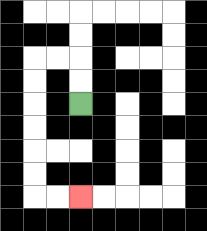{'start': '[3, 4]', 'end': '[3, 8]', 'path_directions': 'U,U,L,L,D,D,D,D,D,D,R,R', 'path_coordinates': '[[3, 4], [3, 3], [3, 2], [2, 2], [1, 2], [1, 3], [1, 4], [1, 5], [1, 6], [1, 7], [1, 8], [2, 8], [3, 8]]'}